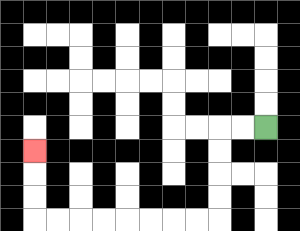{'start': '[11, 5]', 'end': '[1, 6]', 'path_directions': 'L,L,D,D,D,D,L,L,L,L,L,L,L,L,U,U,U', 'path_coordinates': '[[11, 5], [10, 5], [9, 5], [9, 6], [9, 7], [9, 8], [9, 9], [8, 9], [7, 9], [6, 9], [5, 9], [4, 9], [3, 9], [2, 9], [1, 9], [1, 8], [1, 7], [1, 6]]'}